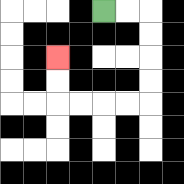{'start': '[4, 0]', 'end': '[2, 2]', 'path_directions': 'R,R,D,D,D,D,L,L,L,L,U,U', 'path_coordinates': '[[4, 0], [5, 0], [6, 0], [6, 1], [6, 2], [6, 3], [6, 4], [5, 4], [4, 4], [3, 4], [2, 4], [2, 3], [2, 2]]'}